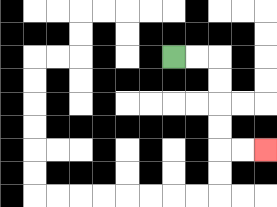{'start': '[7, 2]', 'end': '[11, 6]', 'path_directions': 'R,R,D,D,D,D,R,R', 'path_coordinates': '[[7, 2], [8, 2], [9, 2], [9, 3], [9, 4], [9, 5], [9, 6], [10, 6], [11, 6]]'}